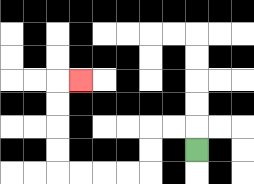{'start': '[8, 6]', 'end': '[3, 3]', 'path_directions': 'U,L,L,D,D,L,L,L,L,U,U,U,U,R', 'path_coordinates': '[[8, 6], [8, 5], [7, 5], [6, 5], [6, 6], [6, 7], [5, 7], [4, 7], [3, 7], [2, 7], [2, 6], [2, 5], [2, 4], [2, 3], [3, 3]]'}